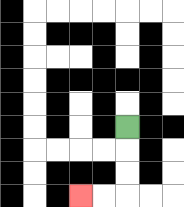{'start': '[5, 5]', 'end': '[3, 8]', 'path_directions': 'D,D,D,L,L', 'path_coordinates': '[[5, 5], [5, 6], [5, 7], [5, 8], [4, 8], [3, 8]]'}